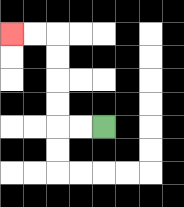{'start': '[4, 5]', 'end': '[0, 1]', 'path_directions': 'L,L,U,U,U,U,L,L', 'path_coordinates': '[[4, 5], [3, 5], [2, 5], [2, 4], [2, 3], [2, 2], [2, 1], [1, 1], [0, 1]]'}